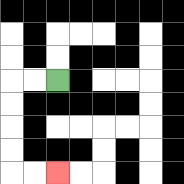{'start': '[2, 3]', 'end': '[2, 7]', 'path_directions': 'L,L,D,D,D,D,R,R', 'path_coordinates': '[[2, 3], [1, 3], [0, 3], [0, 4], [0, 5], [0, 6], [0, 7], [1, 7], [2, 7]]'}